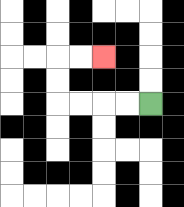{'start': '[6, 4]', 'end': '[4, 2]', 'path_directions': 'L,L,L,L,U,U,R,R', 'path_coordinates': '[[6, 4], [5, 4], [4, 4], [3, 4], [2, 4], [2, 3], [2, 2], [3, 2], [4, 2]]'}